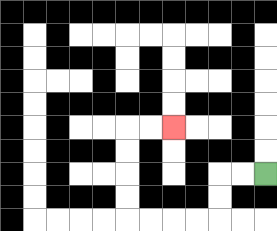{'start': '[11, 7]', 'end': '[7, 5]', 'path_directions': 'L,L,D,D,L,L,L,L,U,U,U,U,R,R', 'path_coordinates': '[[11, 7], [10, 7], [9, 7], [9, 8], [9, 9], [8, 9], [7, 9], [6, 9], [5, 9], [5, 8], [5, 7], [5, 6], [5, 5], [6, 5], [7, 5]]'}